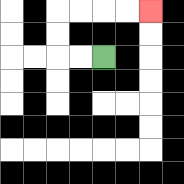{'start': '[4, 2]', 'end': '[6, 0]', 'path_directions': 'L,L,U,U,R,R,R,R', 'path_coordinates': '[[4, 2], [3, 2], [2, 2], [2, 1], [2, 0], [3, 0], [4, 0], [5, 0], [6, 0]]'}